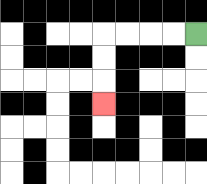{'start': '[8, 1]', 'end': '[4, 4]', 'path_directions': 'L,L,L,L,D,D,D', 'path_coordinates': '[[8, 1], [7, 1], [6, 1], [5, 1], [4, 1], [4, 2], [4, 3], [4, 4]]'}